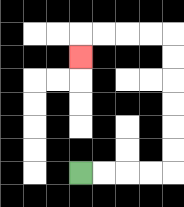{'start': '[3, 7]', 'end': '[3, 2]', 'path_directions': 'R,R,R,R,U,U,U,U,U,U,L,L,L,L,D', 'path_coordinates': '[[3, 7], [4, 7], [5, 7], [6, 7], [7, 7], [7, 6], [7, 5], [7, 4], [7, 3], [7, 2], [7, 1], [6, 1], [5, 1], [4, 1], [3, 1], [3, 2]]'}